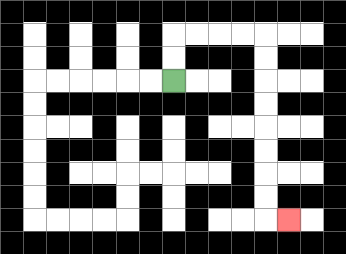{'start': '[7, 3]', 'end': '[12, 9]', 'path_directions': 'U,U,R,R,R,R,D,D,D,D,D,D,D,D,R', 'path_coordinates': '[[7, 3], [7, 2], [7, 1], [8, 1], [9, 1], [10, 1], [11, 1], [11, 2], [11, 3], [11, 4], [11, 5], [11, 6], [11, 7], [11, 8], [11, 9], [12, 9]]'}